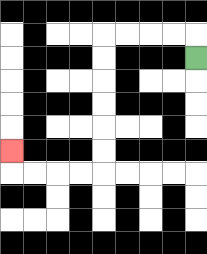{'start': '[8, 2]', 'end': '[0, 6]', 'path_directions': 'U,L,L,L,L,D,D,D,D,D,D,L,L,L,L,U', 'path_coordinates': '[[8, 2], [8, 1], [7, 1], [6, 1], [5, 1], [4, 1], [4, 2], [4, 3], [4, 4], [4, 5], [4, 6], [4, 7], [3, 7], [2, 7], [1, 7], [0, 7], [0, 6]]'}